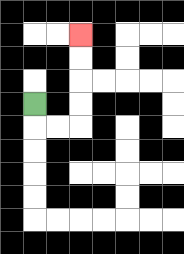{'start': '[1, 4]', 'end': '[3, 1]', 'path_directions': 'D,R,R,U,U,U,U', 'path_coordinates': '[[1, 4], [1, 5], [2, 5], [3, 5], [3, 4], [3, 3], [3, 2], [3, 1]]'}